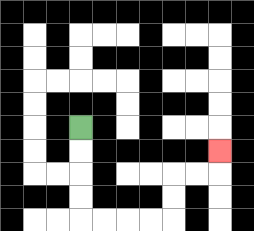{'start': '[3, 5]', 'end': '[9, 6]', 'path_directions': 'D,D,D,D,R,R,R,R,U,U,R,R,U', 'path_coordinates': '[[3, 5], [3, 6], [3, 7], [3, 8], [3, 9], [4, 9], [5, 9], [6, 9], [7, 9], [7, 8], [7, 7], [8, 7], [9, 7], [9, 6]]'}